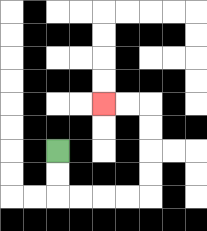{'start': '[2, 6]', 'end': '[4, 4]', 'path_directions': 'D,D,R,R,R,R,U,U,U,U,L,L', 'path_coordinates': '[[2, 6], [2, 7], [2, 8], [3, 8], [4, 8], [5, 8], [6, 8], [6, 7], [6, 6], [6, 5], [6, 4], [5, 4], [4, 4]]'}